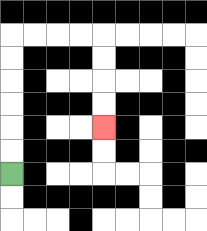{'start': '[0, 7]', 'end': '[4, 5]', 'path_directions': 'U,U,U,U,U,U,R,R,R,R,D,D,D,D', 'path_coordinates': '[[0, 7], [0, 6], [0, 5], [0, 4], [0, 3], [0, 2], [0, 1], [1, 1], [2, 1], [3, 1], [4, 1], [4, 2], [4, 3], [4, 4], [4, 5]]'}